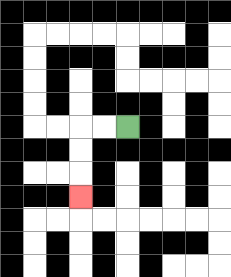{'start': '[5, 5]', 'end': '[3, 8]', 'path_directions': 'L,L,D,D,D', 'path_coordinates': '[[5, 5], [4, 5], [3, 5], [3, 6], [3, 7], [3, 8]]'}